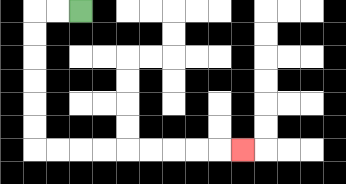{'start': '[3, 0]', 'end': '[10, 6]', 'path_directions': 'L,L,D,D,D,D,D,D,R,R,R,R,R,R,R,R,R', 'path_coordinates': '[[3, 0], [2, 0], [1, 0], [1, 1], [1, 2], [1, 3], [1, 4], [1, 5], [1, 6], [2, 6], [3, 6], [4, 6], [5, 6], [6, 6], [7, 6], [8, 6], [9, 6], [10, 6]]'}